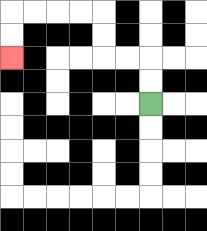{'start': '[6, 4]', 'end': '[0, 2]', 'path_directions': 'U,U,L,L,U,U,L,L,L,L,D,D', 'path_coordinates': '[[6, 4], [6, 3], [6, 2], [5, 2], [4, 2], [4, 1], [4, 0], [3, 0], [2, 0], [1, 0], [0, 0], [0, 1], [0, 2]]'}